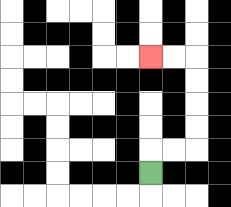{'start': '[6, 7]', 'end': '[6, 2]', 'path_directions': 'U,R,R,U,U,U,U,L,L', 'path_coordinates': '[[6, 7], [6, 6], [7, 6], [8, 6], [8, 5], [8, 4], [8, 3], [8, 2], [7, 2], [6, 2]]'}